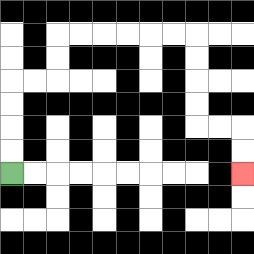{'start': '[0, 7]', 'end': '[10, 7]', 'path_directions': 'U,U,U,U,R,R,U,U,R,R,R,R,R,R,D,D,D,D,R,R,D,D', 'path_coordinates': '[[0, 7], [0, 6], [0, 5], [0, 4], [0, 3], [1, 3], [2, 3], [2, 2], [2, 1], [3, 1], [4, 1], [5, 1], [6, 1], [7, 1], [8, 1], [8, 2], [8, 3], [8, 4], [8, 5], [9, 5], [10, 5], [10, 6], [10, 7]]'}